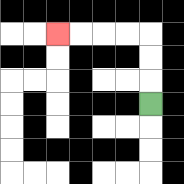{'start': '[6, 4]', 'end': '[2, 1]', 'path_directions': 'U,U,U,L,L,L,L', 'path_coordinates': '[[6, 4], [6, 3], [6, 2], [6, 1], [5, 1], [4, 1], [3, 1], [2, 1]]'}